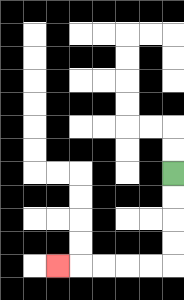{'start': '[7, 7]', 'end': '[2, 11]', 'path_directions': 'D,D,D,D,L,L,L,L,L', 'path_coordinates': '[[7, 7], [7, 8], [7, 9], [7, 10], [7, 11], [6, 11], [5, 11], [4, 11], [3, 11], [2, 11]]'}